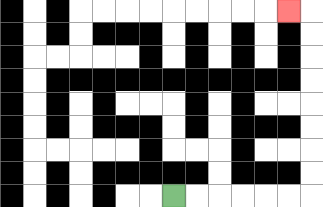{'start': '[7, 8]', 'end': '[12, 0]', 'path_directions': 'R,R,R,R,R,R,U,U,U,U,U,U,U,U,L', 'path_coordinates': '[[7, 8], [8, 8], [9, 8], [10, 8], [11, 8], [12, 8], [13, 8], [13, 7], [13, 6], [13, 5], [13, 4], [13, 3], [13, 2], [13, 1], [13, 0], [12, 0]]'}